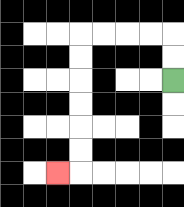{'start': '[7, 3]', 'end': '[2, 7]', 'path_directions': 'U,U,L,L,L,L,D,D,D,D,D,D,L', 'path_coordinates': '[[7, 3], [7, 2], [7, 1], [6, 1], [5, 1], [4, 1], [3, 1], [3, 2], [3, 3], [3, 4], [3, 5], [3, 6], [3, 7], [2, 7]]'}